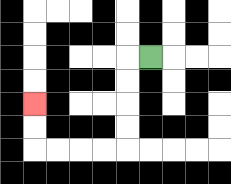{'start': '[6, 2]', 'end': '[1, 4]', 'path_directions': 'L,D,D,D,D,L,L,L,L,U,U', 'path_coordinates': '[[6, 2], [5, 2], [5, 3], [5, 4], [5, 5], [5, 6], [4, 6], [3, 6], [2, 6], [1, 6], [1, 5], [1, 4]]'}